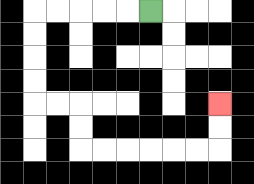{'start': '[6, 0]', 'end': '[9, 4]', 'path_directions': 'L,L,L,L,L,D,D,D,D,R,R,D,D,R,R,R,R,R,R,U,U', 'path_coordinates': '[[6, 0], [5, 0], [4, 0], [3, 0], [2, 0], [1, 0], [1, 1], [1, 2], [1, 3], [1, 4], [2, 4], [3, 4], [3, 5], [3, 6], [4, 6], [5, 6], [6, 6], [7, 6], [8, 6], [9, 6], [9, 5], [9, 4]]'}